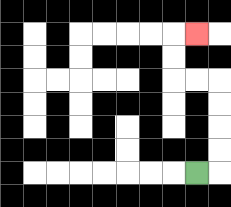{'start': '[8, 7]', 'end': '[8, 1]', 'path_directions': 'R,U,U,U,U,L,L,U,U,R', 'path_coordinates': '[[8, 7], [9, 7], [9, 6], [9, 5], [9, 4], [9, 3], [8, 3], [7, 3], [7, 2], [7, 1], [8, 1]]'}